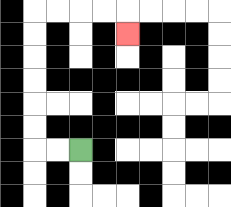{'start': '[3, 6]', 'end': '[5, 1]', 'path_directions': 'L,L,U,U,U,U,U,U,R,R,R,R,D', 'path_coordinates': '[[3, 6], [2, 6], [1, 6], [1, 5], [1, 4], [1, 3], [1, 2], [1, 1], [1, 0], [2, 0], [3, 0], [4, 0], [5, 0], [5, 1]]'}